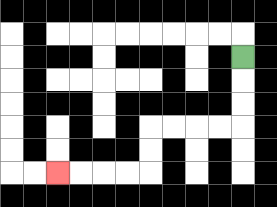{'start': '[10, 2]', 'end': '[2, 7]', 'path_directions': 'D,D,D,L,L,L,L,D,D,L,L,L,L', 'path_coordinates': '[[10, 2], [10, 3], [10, 4], [10, 5], [9, 5], [8, 5], [7, 5], [6, 5], [6, 6], [6, 7], [5, 7], [4, 7], [3, 7], [2, 7]]'}